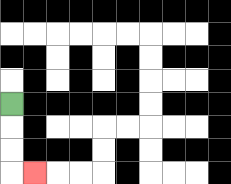{'start': '[0, 4]', 'end': '[1, 7]', 'path_directions': 'D,D,D,R', 'path_coordinates': '[[0, 4], [0, 5], [0, 6], [0, 7], [1, 7]]'}